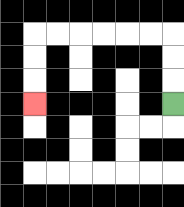{'start': '[7, 4]', 'end': '[1, 4]', 'path_directions': 'U,U,U,L,L,L,L,L,L,D,D,D', 'path_coordinates': '[[7, 4], [7, 3], [7, 2], [7, 1], [6, 1], [5, 1], [4, 1], [3, 1], [2, 1], [1, 1], [1, 2], [1, 3], [1, 4]]'}